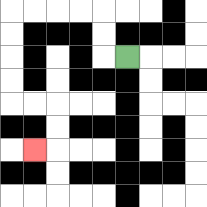{'start': '[5, 2]', 'end': '[1, 6]', 'path_directions': 'L,U,U,L,L,L,L,D,D,D,D,R,R,D,D,L', 'path_coordinates': '[[5, 2], [4, 2], [4, 1], [4, 0], [3, 0], [2, 0], [1, 0], [0, 0], [0, 1], [0, 2], [0, 3], [0, 4], [1, 4], [2, 4], [2, 5], [2, 6], [1, 6]]'}